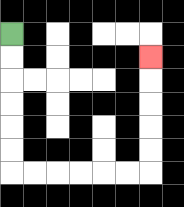{'start': '[0, 1]', 'end': '[6, 2]', 'path_directions': 'D,D,D,D,D,D,R,R,R,R,R,R,U,U,U,U,U', 'path_coordinates': '[[0, 1], [0, 2], [0, 3], [0, 4], [0, 5], [0, 6], [0, 7], [1, 7], [2, 7], [3, 7], [4, 7], [5, 7], [6, 7], [6, 6], [6, 5], [6, 4], [6, 3], [6, 2]]'}